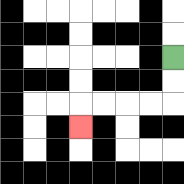{'start': '[7, 2]', 'end': '[3, 5]', 'path_directions': 'D,D,L,L,L,L,D', 'path_coordinates': '[[7, 2], [7, 3], [7, 4], [6, 4], [5, 4], [4, 4], [3, 4], [3, 5]]'}